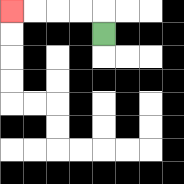{'start': '[4, 1]', 'end': '[0, 0]', 'path_directions': 'U,L,L,L,L', 'path_coordinates': '[[4, 1], [4, 0], [3, 0], [2, 0], [1, 0], [0, 0]]'}